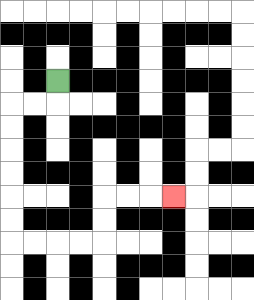{'start': '[2, 3]', 'end': '[7, 8]', 'path_directions': 'D,L,L,D,D,D,D,D,D,R,R,R,R,U,U,R,R,R', 'path_coordinates': '[[2, 3], [2, 4], [1, 4], [0, 4], [0, 5], [0, 6], [0, 7], [0, 8], [0, 9], [0, 10], [1, 10], [2, 10], [3, 10], [4, 10], [4, 9], [4, 8], [5, 8], [6, 8], [7, 8]]'}